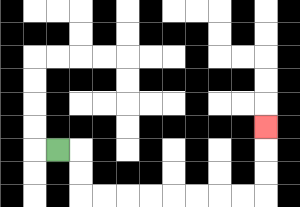{'start': '[2, 6]', 'end': '[11, 5]', 'path_directions': 'R,D,D,R,R,R,R,R,R,R,R,U,U,U', 'path_coordinates': '[[2, 6], [3, 6], [3, 7], [3, 8], [4, 8], [5, 8], [6, 8], [7, 8], [8, 8], [9, 8], [10, 8], [11, 8], [11, 7], [11, 6], [11, 5]]'}